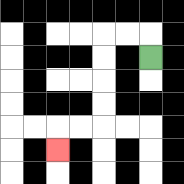{'start': '[6, 2]', 'end': '[2, 6]', 'path_directions': 'U,L,L,D,D,D,D,L,L,D', 'path_coordinates': '[[6, 2], [6, 1], [5, 1], [4, 1], [4, 2], [4, 3], [4, 4], [4, 5], [3, 5], [2, 5], [2, 6]]'}